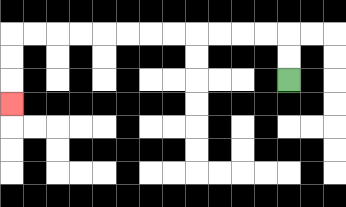{'start': '[12, 3]', 'end': '[0, 4]', 'path_directions': 'U,U,L,L,L,L,L,L,L,L,L,L,L,L,D,D,D', 'path_coordinates': '[[12, 3], [12, 2], [12, 1], [11, 1], [10, 1], [9, 1], [8, 1], [7, 1], [6, 1], [5, 1], [4, 1], [3, 1], [2, 1], [1, 1], [0, 1], [0, 2], [0, 3], [0, 4]]'}